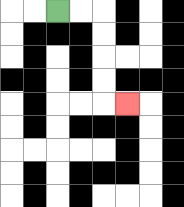{'start': '[2, 0]', 'end': '[5, 4]', 'path_directions': 'R,R,D,D,D,D,R', 'path_coordinates': '[[2, 0], [3, 0], [4, 0], [4, 1], [4, 2], [4, 3], [4, 4], [5, 4]]'}